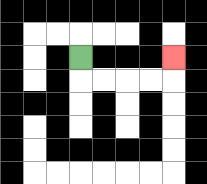{'start': '[3, 2]', 'end': '[7, 2]', 'path_directions': 'D,R,R,R,R,U', 'path_coordinates': '[[3, 2], [3, 3], [4, 3], [5, 3], [6, 3], [7, 3], [7, 2]]'}